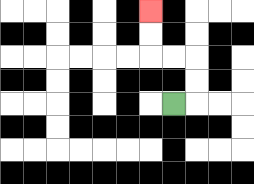{'start': '[7, 4]', 'end': '[6, 0]', 'path_directions': 'R,U,U,L,L,U,U', 'path_coordinates': '[[7, 4], [8, 4], [8, 3], [8, 2], [7, 2], [6, 2], [6, 1], [6, 0]]'}